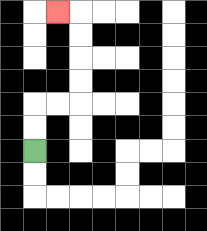{'start': '[1, 6]', 'end': '[2, 0]', 'path_directions': 'U,U,R,R,U,U,U,U,L', 'path_coordinates': '[[1, 6], [1, 5], [1, 4], [2, 4], [3, 4], [3, 3], [3, 2], [3, 1], [3, 0], [2, 0]]'}